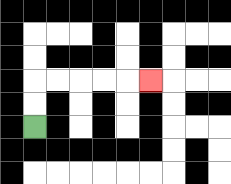{'start': '[1, 5]', 'end': '[6, 3]', 'path_directions': 'U,U,R,R,R,R,R', 'path_coordinates': '[[1, 5], [1, 4], [1, 3], [2, 3], [3, 3], [4, 3], [5, 3], [6, 3]]'}